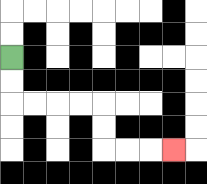{'start': '[0, 2]', 'end': '[7, 6]', 'path_directions': 'D,D,R,R,R,R,D,D,R,R,R', 'path_coordinates': '[[0, 2], [0, 3], [0, 4], [1, 4], [2, 4], [3, 4], [4, 4], [4, 5], [4, 6], [5, 6], [6, 6], [7, 6]]'}